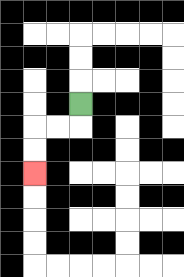{'start': '[3, 4]', 'end': '[1, 7]', 'path_directions': 'D,L,L,D,D', 'path_coordinates': '[[3, 4], [3, 5], [2, 5], [1, 5], [1, 6], [1, 7]]'}